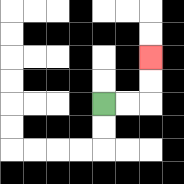{'start': '[4, 4]', 'end': '[6, 2]', 'path_directions': 'R,R,U,U', 'path_coordinates': '[[4, 4], [5, 4], [6, 4], [6, 3], [6, 2]]'}